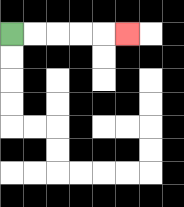{'start': '[0, 1]', 'end': '[5, 1]', 'path_directions': 'R,R,R,R,R', 'path_coordinates': '[[0, 1], [1, 1], [2, 1], [3, 1], [4, 1], [5, 1]]'}